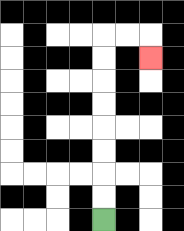{'start': '[4, 9]', 'end': '[6, 2]', 'path_directions': 'U,U,U,U,U,U,U,U,R,R,D', 'path_coordinates': '[[4, 9], [4, 8], [4, 7], [4, 6], [4, 5], [4, 4], [4, 3], [4, 2], [4, 1], [5, 1], [6, 1], [6, 2]]'}